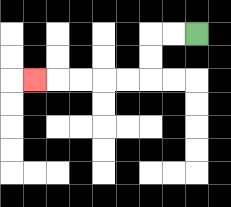{'start': '[8, 1]', 'end': '[1, 3]', 'path_directions': 'L,L,D,D,L,L,L,L,L', 'path_coordinates': '[[8, 1], [7, 1], [6, 1], [6, 2], [6, 3], [5, 3], [4, 3], [3, 3], [2, 3], [1, 3]]'}